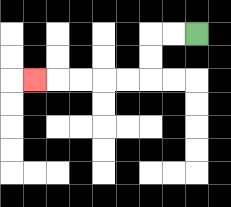{'start': '[8, 1]', 'end': '[1, 3]', 'path_directions': 'L,L,D,D,L,L,L,L,L', 'path_coordinates': '[[8, 1], [7, 1], [6, 1], [6, 2], [6, 3], [5, 3], [4, 3], [3, 3], [2, 3], [1, 3]]'}